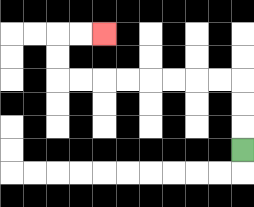{'start': '[10, 6]', 'end': '[4, 1]', 'path_directions': 'U,U,U,L,L,L,L,L,L,L,L,U,U,R,R', 'path_coordinates': '[[10, 6], [10, 5], [10, 4], [10, 3], [9, 3], [8, 3], [7, 3], [6, 3], [5, 3], [4, 3], [3, 3], [2, 3], [2, 2], [2, 1], [3, 1], [4, 1]]'}